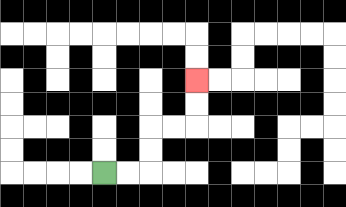{'start': '[4, 7]', 'end': '[8, 3]', 'path_directions': 'R,R,U,U,R,R,U,U', 'path_coordinates': '[[4, 7], [5, 7], [6, 7], [6, 6], [6, 5], [7, 5], [8, 5], [8, 4], [8, 3]]'}